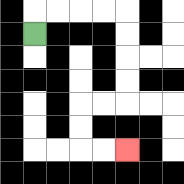{'start': '[1, 1]', 'end': '[5, 6]', 'path_directions': 'U,R,R,R,R,D,D,D,D,L,L,D,D,R,R', 'path_coordinates': '[[1, 1], [1, 0], [2, 0], [3, 0], [4, 0], [5, 0], [5, 1], [5, 2], [5, 3], [5, 4], [4, 4], [3, 4], [3, 5], [3, 6], [4, 6], [5, 6]]'}